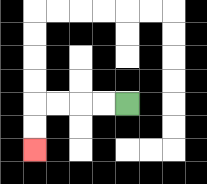{'start': '[5, 4]', 'end': '[1, 6]', 'path_directions': 'L,L,L,L,D,D', 'path_coordinates': '[[5, 4], [4, 4], [3, 4], [2, 4], [1, 4], [1, 5], [1, 6]]'}